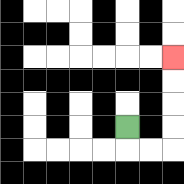{'start': '[5, 5]', 'end': '[7, 2]', 'path_directions': 'D,R,R,U,U,U,U', 'path_coordinates': '[[5, 5], [5, 6], [6, 6], [7, 6], [7, 5], [7, 4], [7, 3], [7, 2]]'}